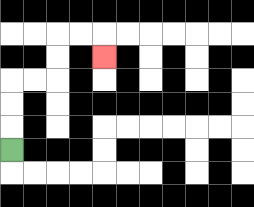{'start': '[0, 6]', 'end': '[4, 2]', 'path_directions': 'U,U,U,R,R,U,U,R,R,D', 'path_coordinates': '[[0, 6], [0, 5], [0, 4], [0, 3], [1, 3], [2, 3], [2, 2], [2, 1], [3, 1], [4, 1], [4, 2]]'}